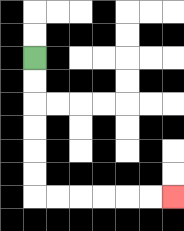{'start': '[1, 2]', 'end': '[7, 8]', 'path_directions': 'D,D,D,D,D,D,R,R,R,R,R,R', 'path_coordinates': '[[1, 2], [1, 3], [1, 4], [1, 5], [1, 6], [1, 7], [1, 8], [2, 8], [3, 8], [4, 8], [5, 8], [6, 8], [7, 8]]'}